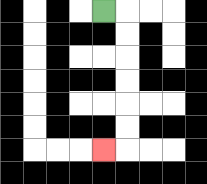{'start': '[4, 0]', 'end': '[4, 6]', 'path_directions': 'R,D,D,D,D,D,D,L', 'path_coordinates': '[[4, 0], [5, 0], [5, 1], [5, 2], [5, 3], [5, 4], [5, 5], [5, 6], [4, 6]]'}